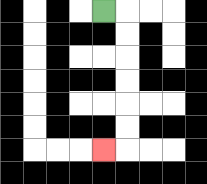{'start': '[4, 0]', 'end': '[4, 6]', 'path_directions': 'R,D,D,D,D,D,D,L', 'path_coordinates': '[[4, 0], [5, 0], [5, 1], [5, 2], [5, 3], [5, 4], [5, 5], [5, 6], [4, 6]]'}